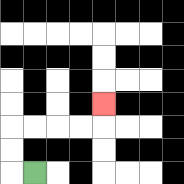{'start': '[1, 7]', 'end': '[4, 4]', 'path_directions': 'L,U,U,R,R,R,R,U', 'path_coordinates': '[[1, 7], [0, 7], [0, 6], [0, 5], [1, 5], [2, 5], [3, 5], [4, 5], [4, 4]]'}